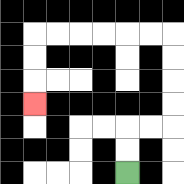{'start': '[5, 7]', 'end': '[1, 4]', 'path_directions': 'U,U,R,R,U,U,U,U,L,L,L,L,L,L,D,D,D', 'path_coordinates': '[[5, 7], [5, 6], [5, 5], [6, 5], [7, 5], [7, 4], [7, 3], [7, 2], [7, 1], [6, 1], [5, 1], [4, 1], [3, 1], [2, 1], [1, 1], [1, 2], [1, 3], [1, 4]]'}